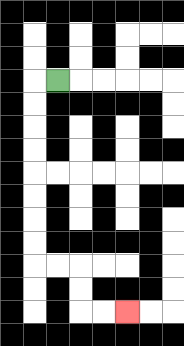{'start': '[2, 3]', 'end': '[5, 13]', 'path_directions': 'L,D,D,D,D,D,D,D,D,R,R,D,D,R,R', 'path_coordinates': '[[2, 3], [1, 3], [1, 4], [1, 5], [1, 6], [1, 7], [1, 8], [1, 9], [1, 10], [1, 11], [2, 11], [3, 11], [3, 12], [3, 13], [4, 13], [5, 13]]'}